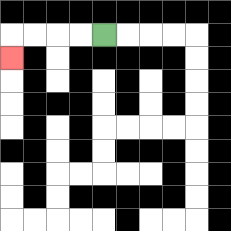{'start': '[4, 1]', 'end': '[0, 2]', 'path_directions': 'L,L,L,L,D', 'path_coordinates': '[[4, 1], [3, 1], [2, 1], [1, 1], [0, 1], [0, 2]]'}